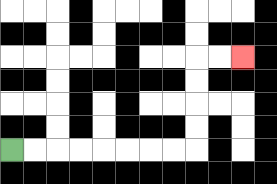{'start': '[0, 6]', 'end': '[10, 2]', 'path_directions': 'R,R,R,R,R,R,R,R,U,U,U,U,R,R', 'path_coordinates': '[[0, 6], [1, 6], [2, 6], [3, 6], [4, 6], [5, 6], [6, 6], [7, 6], [8, 6], [8, 5], [8, 4], [8, 3], [8, 2], [9, 2], [10, 2]]'}